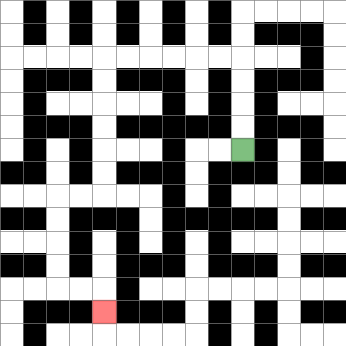{'start': '[10, 6]', 'end': '[4, 13]', 'path_directions': 'U,U,U,U,L,L,L,L,L,L,D,D,D,D,D,D,L,L,D,D,D,D,R,R,D', 'path_coordinates': '[[10, 6], [10, 5], [10, 4], [10, 3], [10, 2], [9, 2], [8, 2], [7, 2], [6, 2], [5, 2], [4, 2], [4, 3], [4, 4], [4, 5], [4, 6], [4, 7], [4, 8], [3, 8], [2, 8], [2, 9], [2, 10], [2, 11], [2, 12], [3, 12], [4, 12], [4, 13]]'}